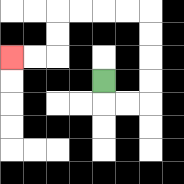{'start': '[4, 3]', 'end': '[0, 2]', 'path_directions': 'D,R,R,U,U,U,U,L,L,L,L,D,D,L,L', 'path_coordinates': '[[4, 3], [4, 4], [5, 4], [6, 4], [6, 3], [6, 2], [6, 1], [6, 0], [5, 0], [4, 0], [3, 0], [2, 0], [2, 1], [2, 2], [1, 2], [0, 2]]'}